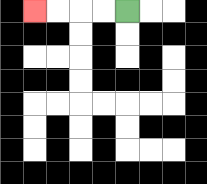{'start': '[5, 0]', 'end': '[1, 0]', 'path_directions': 'L,L,L,L', 'path_coordinates': '[[5, 0], [4, 0], [3, 0], [2, 0], [1, 0]]'}